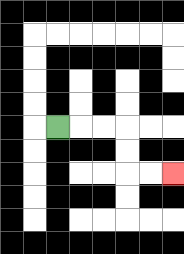{'start': '[2, 5]', 'end': '[7, 7]', 'path_directions': 'R,R,R,D,D,R,R', 'path_coordinates': '[[2, 5], [3, 5], [4, 5], [5, 5], [5, 6], [5, 7], [6, 7], [7, 7]]'}